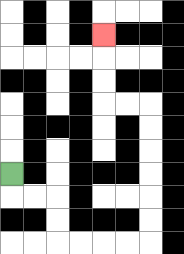{'start': '[0, 7]', 'end': '[4, 1]', 'path_directions': 'D,R,R,D,D,R,R,R,R,U,U,U,U,U,U,L,L,U,U,U', 'path_coordinates': '[[0, 7], [0, 8], [1, 8], [2, 8], [2, 9], [2, 10], [3, 10], [4, 10], [5, 10], [6, 10], [6, 9], [6, 8], [6, 7], [6, 6], [6, 5], [6, 4], [5, 4], [4, 4], [4, 3], [4, 2], [4, 1]]'}